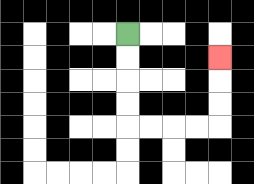{'start': '[5, 1]', 'end': '[9, 2]', 'path_directions': 'D,D,D,D,R,R,R,R,U,U,U', 'path_coordinates': '[[5, 1], [5, 2], [5, 3], [5, 4], [5, 5], [6, 5], [7, 5], [8, 5], [9, 5], [9, 4], [9, 3], [9, 2]]'}